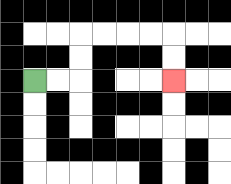{'start': '[1, 3]', 'end': '[7, 3]', 'path_directions': 'R,R,U,U,R,R,R,R,D,D', 'path_coordinates': '[[1, 3], [2, 3], [3, 3], [3, 2], [3, 1], [4, 1], [5, 1], [6, 1], [7, 1], [7, 2], [7, 3]]'}